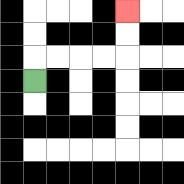{'start': '[1, 3]', 'end': '[5, 0]', 'path_directions': 'U,R,R,R,R,U,U', 'path_coordinates': '[[1, 3], [1, 2], [2, 2], [3, 2], [4, 2], [5, 2], [5, 1], [5, 0]]'}